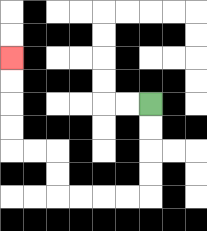{'start': '[6, 4]', 'end': '[0, 2]', 'path_directions': 'D,D,D,D,L,L,L,L,U,U,L,L,U,U,U,U', 'path_coordinates': '[[6, 4], [6, 5], [6, 6], [6, 7], [6, 8], [5, 8], [4, 8], [3, 8], [2, 8], [2, 7], [2, 6], [1, 6], [0, 6], [0, 5], [0, 4], [0, 3], [0, 2]]'}